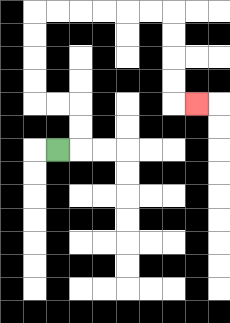{'start': '[2, 6]', 'end': '[8, 4]', 'path_directions': 'R,U,U,L,L,U,U,U,U,R,R,R,R,R,R,D,D,D,D,R', 'path_coordinates': '[[2, 6], [3, 6], [3, 5], [3, 4], [2, 4], [1, 4], [1, 3], [1, 2], [1, 1], [1, 0], [2, 0], [3, 0], [4, 0], [5, 0], [6, 0], [7, 0], [7, 1], [7, 2], [7, 3], [7, 4], [8, 4]]'}